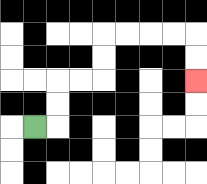{'start': '[1, 5]', 'end': '[8, 3]', 'path_directions': 'R,U,U,R,R,U,U,R,R,R,R,D,D', 'path_coordinates': '[[1, 5], [2, 5], [2, 4], [2, 3], [3, 3], [4, 3], [4, 2], [4, 1], [5, 1], [6, 1], [7, 1], [8, 1], [8, 2], [8, 3]]'}